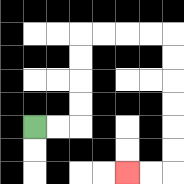{'start': '[1, 5]', 'end': '[5, 7]', 'path_directions': 'R,R,U,U,U,U,R,R,R,R,D,D,D,D,D,D,L,L', 'path_coordinates': '[[1, 5], [2, 5], [3, 5], [3, 4], [3, 3], [3, 2], [3, 1], [4, 1], [5, 1], [6, 1], [7, 1], [7, 2], [7, 3], [7, 4], [7, 5], [7, 6], [7, 7], [6, 7], [5, 7]]'}